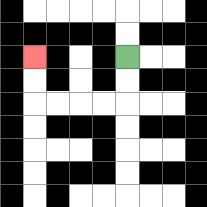{'start': '[5, 2]', 'end': '[1, 2]', 'path_directions': 'D,D,L,L,L,L,U,U', 'path_coordinates': '[[5, 2], [5, 3], [5, 4], [4, 4], [3, 4], [2, 4], [1, 4], [1, 3], [1, 2]]'}